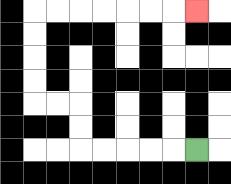{'start': '[8, 6]', 'end': '[8, 0]', 'path_directions': 'L,L,L,L,L,U,U,L,L,U,U,U,U,R,R,R,R,R,R,R', 'path_coordinates': '[[8, 6], [7, 6], [6, 6], [5, 6], [4, 6], [3, 6], [3, 5], [3, 4], [2, 4], [1, 4], [1, 3], [1, 2], [1, 1], [1, 0], [2, 0], [3, 0], [4, 0], [5, 0], [6, 0], [7, 0], [8, 0]]'}